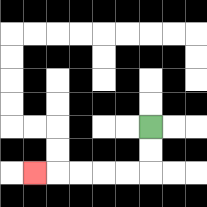{'start': '[6, 5]', 'end': '[1, 7]', 'path_directions': 'D,D,L,L,L,L,L', 'path_coordinates': '[[6, 5], [6, 6], [6, 7], [5, 7], [4, 7], [3, 7], [2, 7], [1, 7]]'}